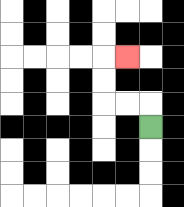{'start': '[6, 5]', 'end': '[5, 2]', 'path_directions': 'U,L,L,U,U,R', 'path_coordinates': '[[6, 5], [6, 4], [5, 4], [4, 4], [4, 3], [4, 2], [5, 2]]'}